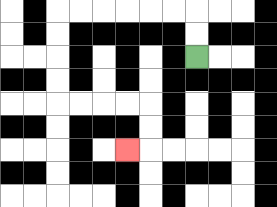{'start': '[8, 2]', 'end': '[5, 6]', 'path_directions': 'U,U,L,L,L,L,L,L,D,D,D,D,R,R,R,R,D,D,L', 'path_coordinates': '[[8, 2], [8, 1], [8, 0], [7, 0], [6, 0], [5, 0], [4, 0], [3, 0], [2, 0], [2, 1], [2, 2], [2, 3], [2, 4], [3, 4], [4, 4], [5, 4], [6, 4], [6, 5], [6, 6], [5, 6]]'}